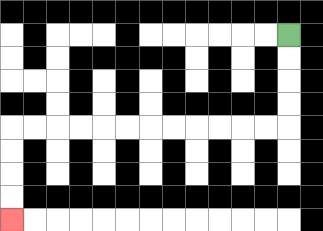{'start': '[12, 1]', 'end': '[0, 9]', 'path_directions': 'D,D,D,D,L,L,L,L,L,L,L,L,L,L,L,L,D,D,D,D', 'path_coordinates': '[[12, 1], [12, 2], [12, 3], [12, 4], [12, 5], [11, 5], [10, 5], [9, 5], [8, 5], [7, 5], [6, 5], [5, 5], [4, 5], [3, 5], [2, 5], [1, 5], [0, 5], [0, 6], [0, 7], [0, 8], [0, 9]]'}